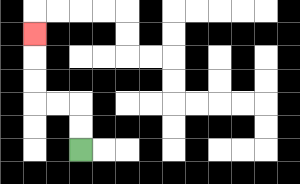{'start': '[3, 6]', 'end': '[1, 1]', 'path_directions': 'U,U,L,L,U,U,U', 'path_coordinates': '[[3, 6], [3, 5], [3, 4], [2, 4], [1, 4], [1, 3], [1, 2], [1, 1]]'}